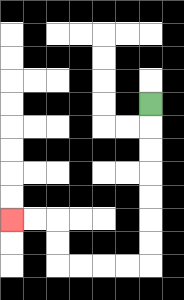{'start': '[6, 4]', 'end': '[0, 9]', 'path_directions': 'D,D,D,D,D,D,D,L,L,L,L,U,U,L,L', 'path_coordinates': '[[6, 4], [6, 5], [6, 6], [6, 7], [6, 8], [6, 9], [6, 10], [6, 11], [5, 11], [4, 11], [3, 11], [2, 11], [2, 10], [2, 9], [1, 9], [0, 9]]'}